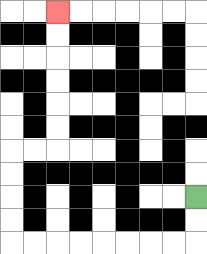{'start': '[8, 8]', 'end': '[2, 0]', 'path_directions': 'D,D,L,L,L,L,L,L,L,L,U,U,U,U,R,R,U,U,U,U,U,U', 'path_coordinates': '[[8, 8], [8, 9], [8, 10], [7, 10], [6, 10], [5, 10], [4, 10], [3, 10], [2, 10], [1, 10], [0, 10], [0, 9], [0, 8], [0, 7], [0, 6], [1, 6], [2, 6], [2, 5], [2, 4], [2, 3], [2, 2], [2, 1], [2, 0]]'}